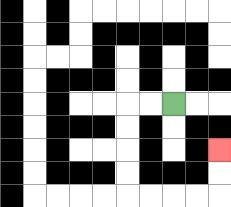{'start': '[7, 4]', 'end': '[9, 6]', 'path_directions': 'L,L,D,D,D,D,R,R,R,R,U,U', 'path_coordinates': '[[7, 4], [6, 4], [5, 4], [5, 5], [5, 6], [5, 7], [5, 8], [6, 8], [7, 8], [8, 8], [9, 8], [9, 7], [9, 6]]'}